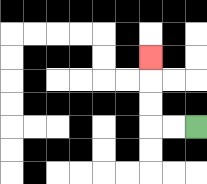{'start': '[8, 5]', 'end': '[6, 2]', 'path_directions': 'L,L,U,U,U', 'path_coordinates': '[[8, 5], [7, 5], [6, 5], [6, 4], [6, 3], [6, 2]]'}